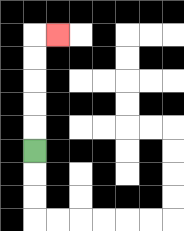{'start': '[1, 6]', 'end': '[2, 1]', 'path_directions': 'U,U,U,U,U,R', 'path_coordinates': '[[1, 6], [1, 5], [1, 4], [1, 3], [1, 2], [1, 1], [2, 1]]'}